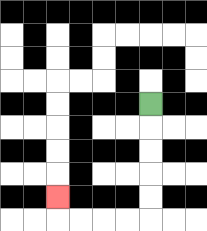{'start': '[6, 4]', 'end': '[2, 8]', 'path_directions': 'D,D,D,D,D,L,L,L,L,U', 'path_coordinates': '[[6, 4], [6, 5], [6, 6], [6, 7], [6, 8], [6, 9], [5, 9], [4, 9], [3, 9], [2, 9], [2, 8]]'}